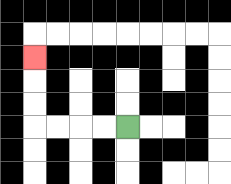{'start': '[5, 5]', 'end': '[1, 2]', 'path_directions': 'L,L,L,L,U,U,U', 'path_coordinates': '[[5, 5], [4, 5], [3, 5], [2, 5], [1, 5], [1, 4], [1, 3], [1, 2]]'}